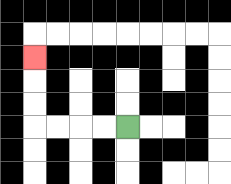{'start': '[5, 5]', 'end': '[1, 2]', 'path_directions': 'L,L,L,L,U,U,U', 'path_coordinates': '[[5, 5], [4, 5], [3, 5], [2, 5], [1, 5], [1, 4], [1, 3], [1, 2]]'}